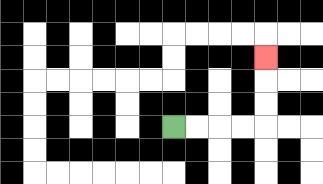{'start': '[7, 5]', 'end': '[11, 2]', 'path_directions': 'R,R,R,R,U,U,U', 'path_coordinates': '[[7, 5], [8, 5], [9, 5], [10, 5], [11, 5], [11, 4], [11, 3], [11, 2]]'}